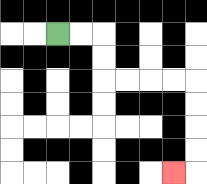{'start': '[2, 1]', 'end': '[7, 7]', 'path_directions': 'R,R,D,D,R,R,R,R,D,D,D,D,L', 'path_coordinates': '[[2, 1], [3, 1], [4, 1], [4, 2], [4, 3], [5, 3], [6, 3], [7, 3], [8, 3], [8, 4], [8, 5], [8, 6], [8, 7], [7, 7]]'}